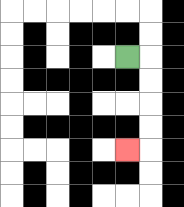{'start': '[5, 2]', 'end': '[5, 6]', 'path_directions': 'R,D,D,D,D,L', 'path_coordinates': '[[5, 2], [6, 2], [6, 3], [6, 4], [6, 5], [6, 6], [5, 6]]'}